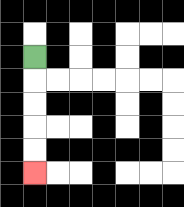{'start': '[1, 2]', 'end': '[1, 7]', 'path_directions': 'D,D,D,D,D', 'path_coordinates': '[[1, 2], [1, 3], [1, 4], [1, 5], [1, 6], [1, 7]]'}